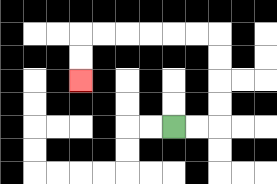{'start': '[7, 5]', 'end': '[3, 3]', 'path_directions': 'R,R,U,U,U,U,L,L,L,L,L,L,D,D', 'path_coordinates': '[[7, 5], [8, 5], [9, 5], [9, 4], [9, 3], [9, 2], [9, 1], [8, 1], [7, 1], [6, 1], [5, 1], [4, 1], [3, 1], [3, 2], [3, 3]]'}